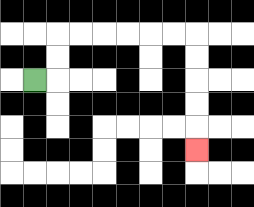{'start': '[1, 3]', 'end': '[8, 6]', 'path_directions': 'R,U,U,R,R,R,R,R,R,D,D,D,D,D', 'path_coordinates': '[[1, 3], [2, 3], [2, 2], [2, 1], [3, 1], [4, 1], [5, 1], [6, 1], [7, 1], [8, 1], [8, 2], [8, 3], [8, 4], [8, 5], [8, 6]]'}